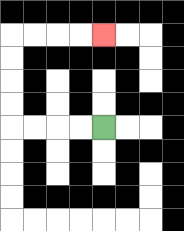{'start': '[4, 5]', 'end': '[4, 1]', 'path_directions': 'L,L,L,L,U,U,U,U,R,R,R,R', 'path_coordinates': '[[4, 5], [3, 5], [2, 5], [1, 5], [0, 5], [0, 4], [0, 3], [0, 2], [0, 1], [1, 1], [2, 1], [3, 1], [4, 1]]'}